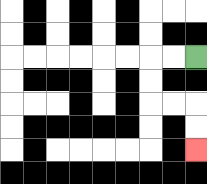{'start': '[8, 2]', 'end': '[8, 6]', 'path_directions': 'L,L,D,D,R,R,D,D', 'path_coordinates': '[[8, 2], [7, 2], [6, 2], [6, 3], [6, 4], [7, 4], [8, 4], [8, 5], [8, 6]]'}